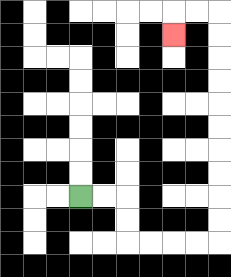{'start': '[3, 8]', 'end': '[7, 1]', 'path_directions': 'R,R,D,D,R,R,R,R,U,U,U,U,U,U,U,U,U,U,L,L,D', 'path_coordinates': '[[3, 8], [4, 8], [5, 8], [5, 9], [5, 10], [6, 10], [7, 10], [8, 10], [9, 10], [9, 9], [9, 8], [9, 7], [9, 6], [9, 5], [9, 4], [9, 3], [9, 2], [9, 1], [9, 0], [8, 0], [7, 0], [7, 1]]'}